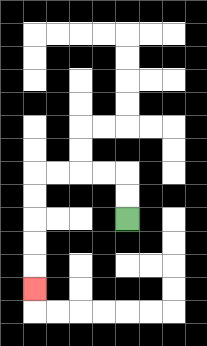{'start': '[5, 9]', 'end': '[1, 12]', 'path_directions': 'U,U,L,L,L,L,D,D,D,D,D', 'path_coordinates': '[[5, 9], [5, 8], [5, 7], [4, 7], [3, 7], [2, 7], [1, 7], [1, 8], [1, 9], [1, 10], [1, 11], [1, 12]]'}